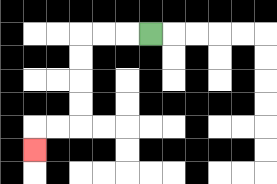{'start': '[6, 1]', 'end': '[1, 6]', 'path_directions': 'L,L,L,D,D,D,D,L,L,D', 'path_coordinates': '[[6, 1], [5, 1], [4, 1], [3, 1], [3, 2], [3, 3], [3, 4], [3, 5], [2, 5], [1, 5], [1, 6]]'}